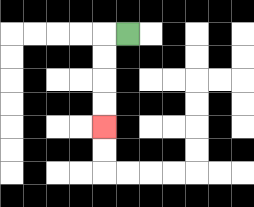{'start': '[5, 1]', 'end': '[4, 5]', 'path_directions': 'L,D,D,D,D', 'path_coordinates': '[[5, 1], [4, 1], [4, 2], [4, 3], [4, 4], [4, 5]]'}